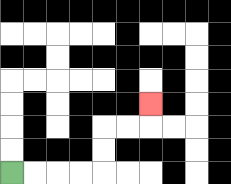{'start': '[0, 7]', 'end': '[6, 4]', 'path_directions': 'R,R,R,R,U,U,R,R,U', 'path_coordinates': '[[0, 7], [1, 7], [2, 7], [3, 7], [4, 7], [4, 6], [4, 5], [5, 5], [6, 5], [6, 4]]'}